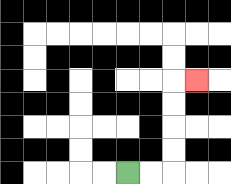{'start': '[5, 7]', 'end': '[8, 3]', 'path_directions': 'R,R,U,U,U,U,R', 'path_coordinates': '[[5, 7], [6, 7], [7, 7], [7, 6], [7, 5], [7, 4], [7, 3], [8, 3]]'}